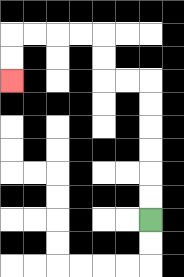{'start': '[6, 9]', 'end': '[0, 3]', 'path_directions': 'U,U,U,U,U,U,L,L,U,U,L,L,L,L,D,D', 'path_coordinates': '[[6, 9], [6, 8], [6, 7], [6, 6], [6, 5], [6, 4], [6, 3], [5, 3], [4, 3], [4, 2], [4, 1], [3, 1], [2, 1], [1, 1], [0, 1], [0, 2], [0, 3]]'}